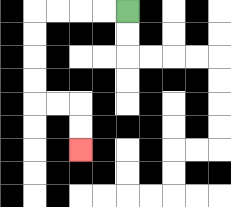{'start': '[5, 0]', 'end': '[3, 6]', 'path_directions': 'L,L,L,L,D,D,D,D,R,R,D,D', 'path_coordinates': '[[5, 0], [4, 0], [3, 0], [2, 0], [1, 0], [1, 1], [1, 2], [1, 3], [1, 4], [2, 4], [3, 4], [3, 5], [3, 6]]'}